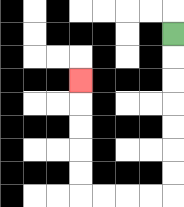{'start': '[7, 1]', 'end': '[3, 3]', 'path_directions': 'D,D,D,D,D,D,D,L,L,L,L,U,U,U,U,U', 'path_coordinates': '[[7, 1], [7, 2], [7, 3], [7, 4], [7, 5], [7, 6], [7, 7], [7, 8], [6, 8], [5, 8], [4, 8], [3, 8], [3, 7], [3, 6], [3, 5], [3, 4], [3, 3]]'}